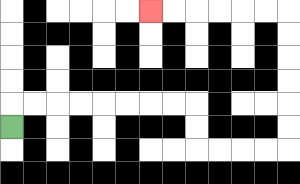{'start': '[0, 5]', 'end': '[6, 0]', 'path_directions': 'U,R,R,R,R,R,R,R,R,D,D,R,R,R,R,U,U,U,U,U,U,L,L,L,L,L,L', 'path_coordinates': '[[0, 5], [0, 4], [1, 4], [2, 4], [3, 4], [4, 4], [5, 4], [6, 4], [7, 4], [8, 4], [8, 5], [8, 6], [9, 6], [10, 6], [11, 6], [12, 6], [12, 5], [12, 4], [12, 3], [12, 2], [12, 1], [12, 0], [11, 0], [10, 0], [9, 0], [8, 0], [7, 0], [6, 0]]'}